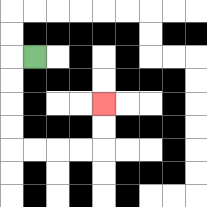{'start': '[1, 2]', 'end': '[4, 4]', 'path_directions': 'L,D,D,D,D,R,R,R,R,U,U', 'path_coordinates': '[[1, 2], [0, 2], [0, 3], [0, 4], [0, 5], [0, 6], [1, 6], [2, 6], [3, 6], [4, 6], [4, 5], [4, 4]]'}